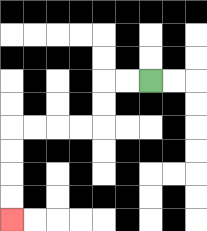{'start': '[6, 3]', 'end': '[0, 9]', 'path_directions': 'L,L,D,D,L,L,L,L,D,D,D,D', 'path_coordinates': '[[6, 3], [5, 3], [4, 3], [4, 4], [4, 5], [3, 5], [2, 5], [1, 5], [0, 5], [0, 6], [0, 7], [0, 8], [0, 9]]'}